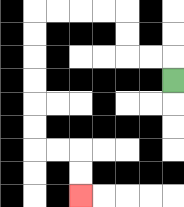{'start': '[7, 3]', 'end': '[3, 8]', 'path_directions': 'U,L,L,U,U,L,L,L,L,D,D,D,D,D,D,R,R,D,D', 'path_coordinates': '[[7, 3], [7, 2], [6, 2], [5, 2], [5, 1], [5, 0], [4, 0], [3, 0], [2, 0], [1, 0], [1, 1], [1, 2], [1, 3], [1, 4], [1, 5], [1, 6], [2, 6], [3, 6], [3, 7], [3, 8]]'}